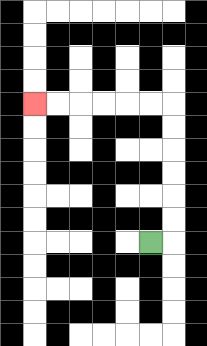{'start': '[6, 10]', 'end': '[1, 4]', 'path_directions': 'R,U,U,U,U,U,U,L,L,L,L,L,L', 'path_coordinates': '[[6, 10], [7, 10], [7, 9], [7, 8], [7, 7], [7, 6], [7, 5], [7, 4], [6, 4], [5, 4], [4, 4], [3, 4], [2, 4], [1, 4]]'}